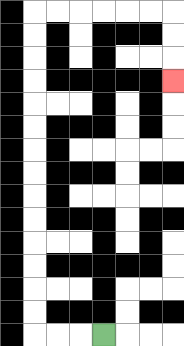{'start': '[4, 14]', 'end': '[7, 3]', 'path_directions': 'L,L,L,U,U,U,U,U,U,U,U,U,U,U,U,U,U,R,R,R,R,R,R,D,D,D', 'path_coordinates': '[[4, 14], [3, 14], [2, 14], [1, 14], [1, 13], [1, 12], [1, 11], [1, 10], [1, 9], [1, 8], [1, 7], [1, 6], [1, 5], [1, 4], [1, 3], [1, 2], [1, 1], [1, 0], [2, 0], [3, 0], [4, 0], [5, 0], [6, 0], [7, 0], [7, 1], [7, 2], [7, 3]]'}